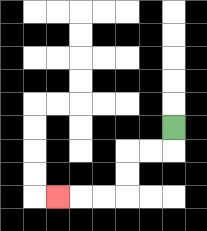{'start': '[7, 5]', 'end': '[2, 8]', 'path_directions': 'D,L,L,D,D,L,L,L', 'path_coordinates': '[[7, 5], [7, 6], [6, 6], [5, 6], [5, 7], [5, 8], [4, 8], [3, 8], [2, 8]]'}